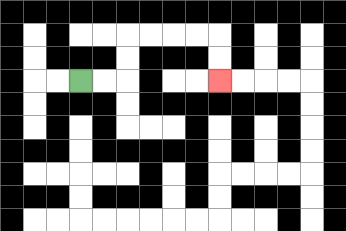{'start': '[3, 3]', 'end': '[9, 3]', 'path_directions': 'R,R,U,U,R,R,R,R,D,D', 'path_coordinates': '[[3, 3], [4, 3], [5, 3], [5, 2], [5, 1], [6, 1], [7, 1], [8, 1], [9, 1], [9, 2], [9, 3]]'}